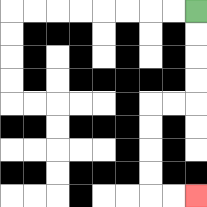{'start': '[8, 0]', 'end': '[8, 8]', 'path_directions': 'D,D,D,D,L,L,D,D,D,D,R,R', 'path_coordinates': '[[8, 0], [8, 1], [8, 2], [8, 3], [8, 4], [7, 4], [6, 4], [6, 5], [6, 6], [6, 7], [6, 8], [7, 8], [8, 8]]'}